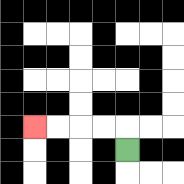{'start': '[5, 6]', 'end': '[1, 5]', 'path_directions': 'U,L,L,L,L', 'path_coordinates': '[[5, 6], [5, 5], [4, 5], [3, 5], [2, 5], [1, 5]]'}